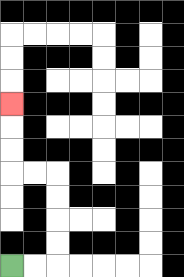{'start': '[0, 11]', 'end': '[0, 4]', 'path_directions': 'R,R,U,U,U,U,L,L,U,U,U', 'path_coordinates': '[[0, 11], [1, 11], [2, 11], [2, 10], [2, 9], [2, 8], [2, 7], [1, 7], [0, 7], [0, 6], [0, 5], [0, 4]]'}